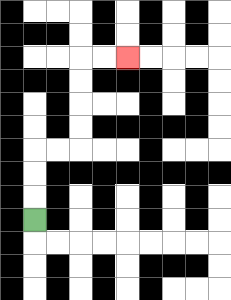{'start': '[1, 9]', 'end': '[5, 2]', 'path_directions': 'U,U,U,R,R,U,U,U,U,R,R', 'path_coordinates': '[[1, 9], [1, 8], [1, 7], [1, 6], [2, 6], [3, 6], [3, 5], [3, 4], [3, 3], [3, 2], [4, 2], [5, 2]]'}